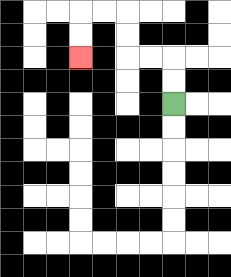{'start': '[7, 4]', 'end': '[3, 2]', 'path_directions': 'U,U,L,L,U,U,L,L,D,D', 'path_coordinates': '[[7, 4], [7, 3], [7, 2], [6, 2], [5, 2], [5, 1], [5, 0], [4, 0], [3, 0], [3, 1], [3, 2]]'}